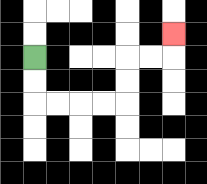{'start': '[1, 2]', 'end': '[7, 1]', 'path_directions': 'D,D,R,R,R,R,U,U,R,R,U', 'path_coordinates': '[[1, 2], [1, 3], [1, 4], [2, 4], [3, 4], [4, 4], [5, 4], [5, 3], [5, 2], [6, 2], [7, 2], [7, 1]]'}